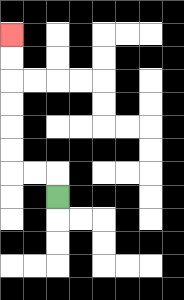{'start': '[2, 8]', 'end': '[0, 1]', 'path_directions': 'U,L,L,U,U,U,U,U,U', 'path_coordinates': '[[2, 8], [2, 7], [1, 7], [0, 7], [0, 6], [0, 5], [0, 4], [0, 3], [0, 2], [0, 1]]'}